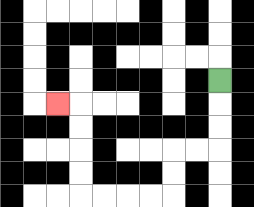{'start': '[9, 3]', 'end': '[2, 4]', 'path_directions': 'D,D,D,L,L,D,D,L,L,L,L,U,U,U,U,L', 'path_coordinates': '[[9, 3], [9, 4], [9, 5], [9, 6], [8, 6], [7, 6], [7, 7], [7, 8], [6, 8], [5, 8], [4, 8], [3, 8], [3, 7], [3, 6], [3, 5], [3, 4], [2, 4]]'}